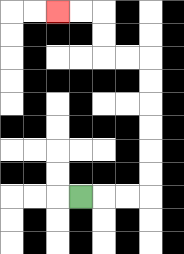{'start': '[3, 8]', 'end': '[2, 0]', 'path_directions': 'R,R,R,U,U,U,U,U,U,L,L,U,U,L,L', 'path_coordinates': '[[3, 8], [4, 8], [5, 8], [6, 8], [6, 7], [6, 6], [6, 5], [6, 4], [6, 3], [6, 2], [5, 2], [4, 2], [4, 1], [4, 0], [3, 0], [2, 0]]'}